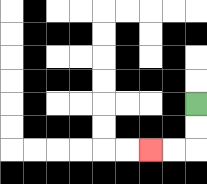{'start': '[8, 4]', 'end': '[6, 6]', 'path_directions': 'D,D,L,L', 'path_coordinates': '[[8, 4], [8, 5], [8, 6], [7, 6], [6, 6]]'}